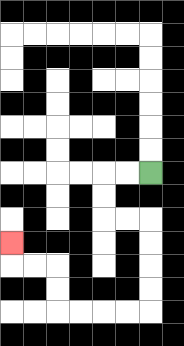{'start': '[6, 7]', 'end': '[0, 10]', 'path_directions': 'L,L,D,D,R,R,D,D,D,D,L,L,L,L,U,U,L,L,U', 'path_coordinates': '[[6, 7], [5, 7], [4, 7], [4, 8], [4, 9], [5, 9], [6, 9], [6, 10], [6, 11], [6, 12], [6, 13], [5, 13], [4, 13], [3, 13], [2, 13], [2, 12], [2, 11], [1, 11], [0, 11], [0, 10]]'}